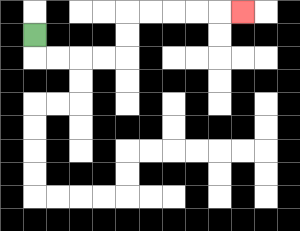{'start': '[1, 1]', 'end': '[10, 0]', 'path_directions': 'D,R,R,R,R,U,U,R,R,R,R,R', 'path_coordinates': '[[1, 1], [1, 2], [2, 2], [3, 2], [4, 2], [5, 2], [5, 1], [5, 0], [6, 0], [7, 0], [8, 0], [9, 0], [10, 0]]'}